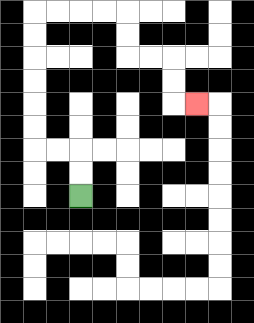{'start': '[3, 8]', 'end': '[8, 4]', 'path_directions': 'U,U,L,L,U,U,U,U,U,U,R,R,R,R,D,D,R,R,D,D,R', 'path_coordinates': '[[3, 8], [3, 7], [3, 6], [2, 6], [1, 6], [1, 5], [1, 4], [1, 3], [1, 2], [1, 1], [1, 0], [2, 0], [3, 0], [4, 0], [5, 0], [5, 1], [5, 2], [6, 2], [7, 2], [7, 3], [7, 4], [8, 4]]'}